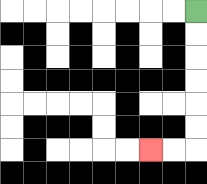{'start': '[8, 0]', 'end': '[6, 6]', 'path_directions': 'D,D,D,D,D,D,L,L', 'path_coordinates': '[[8, 0], [8, 1], [8, 2], [8, 3], [8, 4], [8, 5], [8, 6], [7, 6], [6, 6]]'}